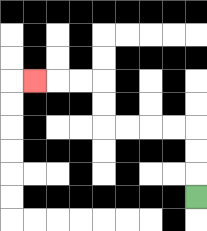{'start': '[8, 8]', 'end': '[1, 3]', 'path_directions': 'U,U,U,L,L,L,L,U,U,L,L,L', 'path_coordinates': '[[8, 8], [8, 7], [8, 6], [8, 5], [7, 5], [6, 5], [5, 5], [4, 5], [4, 4], [4, 3], [3, 3], [2, 3], [1, 3]]'}